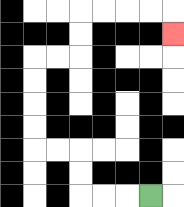{'start': '[6, 8]', 'end': '[7, 1]', 'path_directions': 'L,L,L,U,U,L,L,U,U,U,U,R,R,U,U,R,R,R,R,D', 'path_coordinates': '[[6, 8], [5, 8], [4, 8], [3, 8], [3, 7], [3, 6], [2, 6], [1, 6], [1, 5], [1, 4], [1, 3], [1, 2], [2, 2], [3, 2], [3, 1], [3, 0], [4, 0], [5, 0], [6, 0], [7, 0], [7, 1]]'}